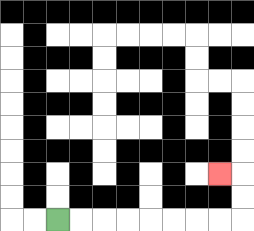{'start': '[2, 9]', 'end': '[9, 7]', 'path_directions': 'R,R,R,R,R,R,R,R,U,U,L', 'path_coordinates': '[[2, 9], [3, 9], [4, 9], [5, 9], [6, 9], [7, 9], [8, 9], [9, 9], [10, 9], [10, 8], [10, 7], [9, 7]]'}